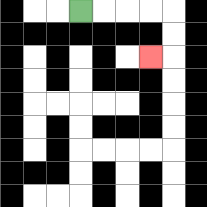{'start': '[3, 0]', 'end': '[6, 2]', 'path_directions': 'R,R,R,R,D,D,L', 'path_coordinates': '[[3, 0], [4, 0], [5, 0], [6, 0], [7, 0], [7, 1], [7, 2], [6, 2]]'}